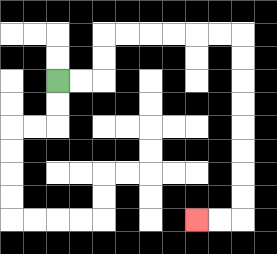{'start': '[2, 3]', 'end': '[8, 9]', 'path_directions': 'R,R,U,U,R,R,R,R,R,R,D,D,D,D,D,D,D,D,L,L', 'path_coordinates': '[[2, 3], [3, 3], [4, 3], [4, 2], [4, 1], [5, 1], [6, 1], [7, 1], [8, 1], [9, 1], [10, 1], [10, 2], [10, 3], [10, 4], [10, 5], [10, 6], [10, 7], [10, 8], [10, 9], [9, 9], [8, 9]]'}